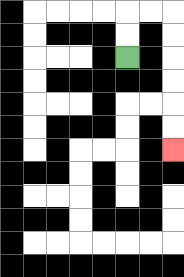{'start': '[5, 2]', 'end': '[7, 6]', 'path_directions': 'U,U,R,R,D,D,D,D,D,D', 'path_coordinates': '[[5, 2], [5, 1], [5, 0], [6, 0], [7, 0], [7, 1], [7, 2], [7, 3], [7, 4], [7, 5], [7, 6]]'}